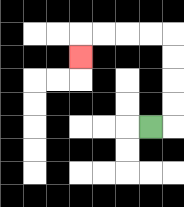{'start': '[6, 5]', 'end': '[3, 2]', 'path_directions': 'R,U,U,U,U,L,L,L,L,D', 'path_coordinates': '[[6, 5], [7, 5], [7, 4], [7, 3], [7, 2], [7, 1], [6, 1], [5, 1], [4, 1], [3, 1], [3, 2]]'}